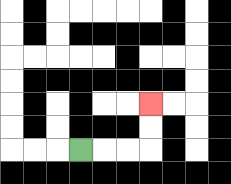{'start': '[3, 6]', 'end': '[6, 4]', 'path_directions': 'R,R,R,U,U', 'path_coordinates': '[[3, 6], [4, 6], [5, 6], [6, 6], [6, 5], [6, 4]]'}